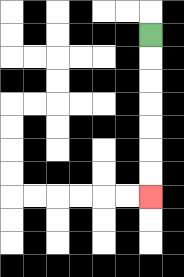{'start': '[6, 1]', 'end': '[6, 8]', 'path_directions': 'D,D,D,D,D,D,D', 'path_coordinates': '[[6, 1], [6, 2], [6, 3], [6, 4], [6, 5], [6, 6], [6, 7], [6, 8]]'}